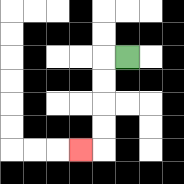{'start': '[5, 2]', 'end': '[3, 6]', 'path_directions': 'L,D,D,D,D,L', 'path_coordinates': '[[5, 2], [4, 2], [4, 3], [4, 4], [4, 5], [4, 6], [3, 6]]'}